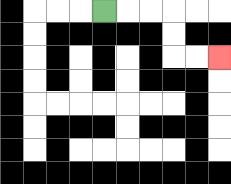{'start': '[4, 0]', 'end': '[9, 2]', 'path_directions': 'R,R,R,D,D,R,R', 'path_coordinates': '[[4, 0], [5, 0], [6, 0], [7, 0], [7, 1], [7, 2], [8, 2], [9, 2]]'}